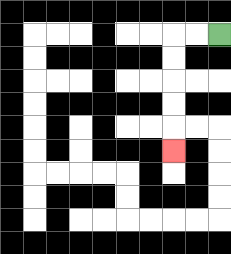{'start': '[9, 1]', 'end': '[7, 6]', 'path_directions': 'L,L,D,D,D,D,D', 'path_coordinates': '[[9, 1], [8, 1], [7, 1], [7, 2], [7, 3], [7, 4], [7, 5], [7, 6]]'}